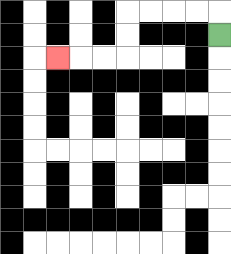{'start': '[9, 1]', 'end': '[2, 2]', 'path_directions': 'U,L,L,L,L,D,D,L,L,L', 'path_coordinates': '[[9, 1], [9, 0], [8, 0], [7, 0], [6, 0], [5, 0], [5, 1], [5, 2], [4, 2], [3, 2], [2, 2]]'}